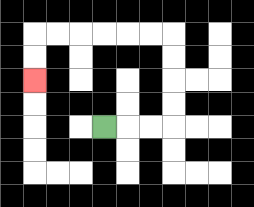{'start': '[4, 5]', 'end': '[1, 3]', 'path_directions': 'R,R,R,U,U,U,U,L,L,L,L,L,L,D,D', 'path_coordinates': '[[4, 5], [5, 5], [6, 5], [7, 5], [7, 4], [7, 3], [7, 2], [7, 1], [6, 1], [5, 1], [4, 1], [3, 1], [2, 1], [1, 1], [1, 2], [1, 3]]'}